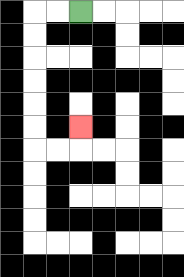{'start': '[3, 0]', 'end': '[3, 5]', 'path_directions': 'L,L,D,D,D,D,D,D,R,R,U', 'path_coordinates': '[[3, 0], [2, 0], [1, 0], [1, 1], [1, 2], [1, 3], [1, 4], [1, 5], [1, 6], [2, 6], [3, 6], [3, 5]]'}